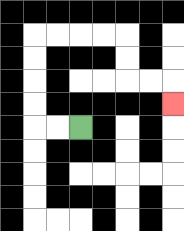{'start': '[3, 5]', 'end': '[7, 4]', 'path_directions': 'L,L,U,U,U,U,R,R,R,R,D,D,R,R,D', 'path_coordinates': '[[3, 5], [2, 5], [1, 5], [1, 4], [1, 3], [1, 2], [1, 1], [2, 1], [3, 1], [4, 1], [5, 1], [5, 2], [5, 3], [6, 3], [7, 3], [7, 4]]'}